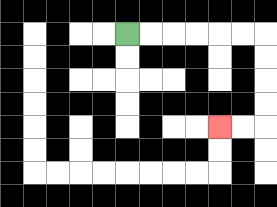{'start': '[5, 1]', 'end': '[9, 5]', 'path_directions': 'R,R,R,R,R,R,D,D,D,D,L,L', 'path_coordinates': '[[5, 1], [6, 1], [7, 1], [8, 1], [9, 1], [10, 1], [11, 1], [11, 2], [11, 3], [11, 4], [11, 5], [10, 5], [9, 5]]'}